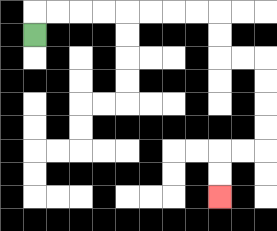{'start': '[1, 1]', 'end': '[9, 8]', 'path_directions': 'U,R,R,R,R,R,R,R,R,D,D,R,R,D,D,D,D,L,L,D,D', 'path_coordinates': '[[1, 1], [1, 0], [2, 0], [3, 0], [4, 0], [5, 0], [6, 0], [7, 0], [8, 0], [9, 0], [9, 1], [9, 2], [10, 2], [11, 2], [11, 3], [11, 4], [11, 5], [11, 6], [10, 6], [9, 6], [9, 7], [9, 8]]'}